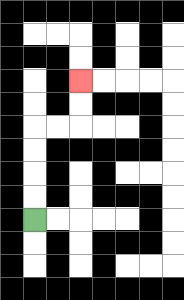{'start': '[1, 9]', 'end': '[3, 3]', 'path_directions': 'U,U,U,U,R,R,U,U', 'path_coordinates': '[[1, 9], [1, 8], [1, 7], [1, 6], [1, 5], [2, 5], [3, 5], [3, 4], [3, 3]]'}